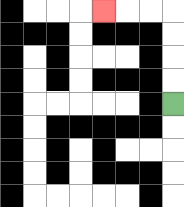{'start': '[7, 4]', 'end': '[4, 0]', 'path_directions': 'U,U,U,U,L,L,L', 'path_coordinates': '[[7, 4], [7, 3], [7, 2], [7, 1], [7, 0], [6, 0], [5, 0], [4, 0]]'}